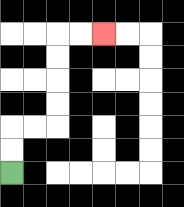{'start': '[0, 7]', 'end': '[4, 1]', 'path_directions': 'U,U,R,R,U,U,U,U,R,R', 'path_coordinates': '[[0, 7], [0, 6], [0, 5], [1, 5], [2, 5], [2, 4], [2, 3], [2, 2], [2, 1], [3, 1], [4, 1]]'}